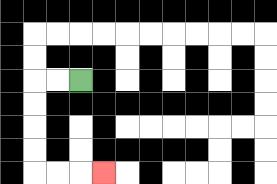{'start': '[3, 3]', 'end': '[4, 7]', 'path_directions': 'L,L,D,D,D,D,R,R,R', 'path_coordinates': '[[3, 3], [2, 3], [1, 3], [1, 4], [1, 5], [1, 6], [1, 7], [2, 7], [3, 7], [4, 7]]'}